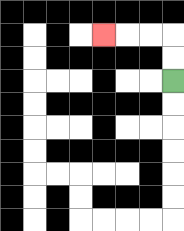{'start': '[7, 3]', 'end': '[4, 1]', 'path_directions': 'U,U,L,L,L', 'path_coordinates': '[[7, 3], [7, 2], [7, 1], [6, 1], [5, 1], [4, 1]]'}